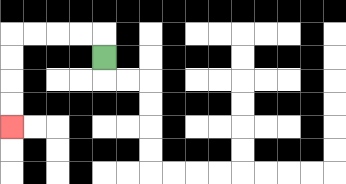{'start': '[4, 2]', 'end': '[0, 5]', 'path_directions': 'U,L,L,L,L,D,D,D,D', 'path_coordinates': '[[4, 2], [4, 1], [3, 1], [2, 1], [1, 1], [0, 1], [0, 2], [0, 3], [0, 4], [0, 5]]'}